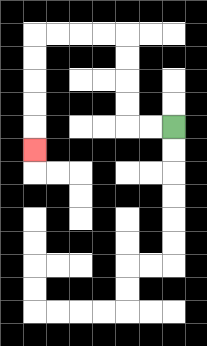{'start': '[7, 5]', 'end': '[1, 6]', 'path_directions': 'L,L,U,U,U,U,L,L,L,L,D,D,D,D,D', 'path_coordinates': '[[7, 5], [6, 5], [5, 5], [5, 4], [5, 3], [5, 2], [5, 1], [4, 1], [3, 1], [2, 1], [1, 1], [1, 2], [1, 3], [1, 4], [1, 5], [1, 6]]'}